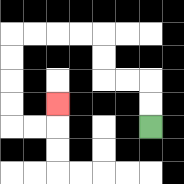{'start': '[6, 5]', 'end': '[2, 4]', 'path_directions': 'U,U,L,L,U,U,L,L,L,L,D,D,D,D,R,R,U', 'path_coordinates': '[[6, 5], [6, 4], [6, 3], [5, 3], [4, 3], [4, 2], [4, 1], [3, 1], [2, 1], [1, 1], [0, 1], [0, 2], [0, 3], [0, 4], [0, 5], [1, 5], [2, 5], [2, 4]]'}